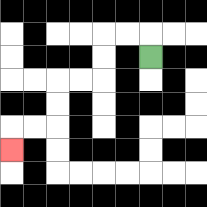{'start': '[6, 2]', 'end': '[0, 6]', 'path_directions': 'U,L,L,D,D,L,L,D,D,L,L,D', 'path_coordinates': '[[6, 2], [6, 1], [5, 1], [4, 1], [4, 2], [4, 3], [3, 3], [2, 3], [2, 4], [2, 5], [1, 5], [0, 5], [0, 6]]'}